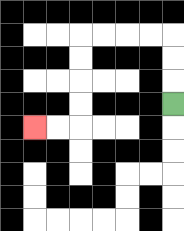{'start': '[7, 4]', 'end': '[1, 5]', 'path_directions': 'U,U,U,L,L,L,L,D,D,D,D,L,L', 'path_coordinates': '[[7, 4], [7, 3], [7, 2], [7, 1], [6, 1], [5, 1], [4, 1], [3, 1], [3, 2], [3, 3], [3, 4], [3, 5], [2, 5], [1, 5]]'}